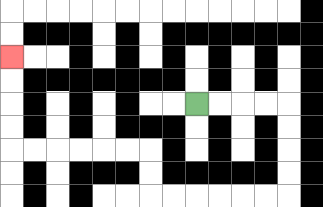{'start': '[8, 4]', 'end': '[0, 2]', 'path_directions': 'R,R,R,R,D,D,D,D,L,L,L,L,L,L,U,U,L,L,L,L,L,L,U,U,U,U', 'path_coordinates': '[[8, 4], [9, 4], [10, 4], [11, 4], [12, 4], [12, 5], [12, 6], [12, 7], [12, 8], [11, 8], [10, 8], [9, 8], [8, 8], [7, 8], [6, 8], [6, 7], [6, 6], [5, 6], [4, 6], [3, 6], [2, 6], [1, 6], [0, 6], [0, 5], [0, 4], [0, 3], [0, 2]]'}